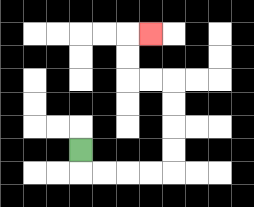{'start': '[3, 6]', 'end': '[6, 1]', 'path_directions': 'D,R,R,R,R,U,U,U,U,L,L,U,U,R', 'path_coordinates': '[[3, 6], [3, 7], [4, 7], [5, 7], [6, 7], [7, 7], [7, 6], [7, 5], [7, 4], [7, 3], [6, 3], [5, 3], [5, 2], [5, 1], [6, 1]]'}